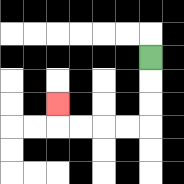{'start': '[6, 2]', 'end': '[2, 4]', 'path_directions': 'D,D,D,L,L,L,L,U', 'path_coordinates': '[[6, 2], [6, 3], [6, 4], [6, 5], [5, 5], [4, 5], [3, 5], [2, 5], [2, 4]]'}